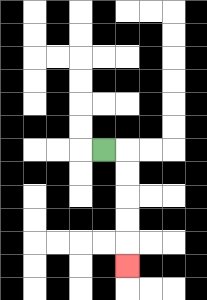{'start': '[4, 6]', 'end': '[5, 11]', 'path_directions': 'R,D,D,D,D,D', 'path_coordinates': '[[4, 6], [5, 6], [5, 7], [5, 8], [5, 9], [5, 10], [5, 11]]'}